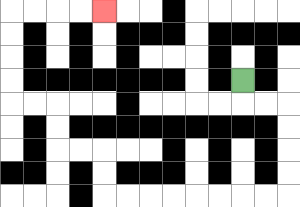{'start': '[10, 3]', 'end': '[4, 0]', 'path_directions': 'D,R,R,D,D,D,D,L,L,L,L,L,L,L,L,U,U,L,L,U,U,L,L,U,U,U,U,R,R,R,R', 'path_coordinates': '[[10, 3], [10, 4], [11, 4], [12, 4], [12, 5], [12, 6], [12, 7], [12, 8], [11, 8], [10, 8], [9, 8], [8, 8], [7, 8], [6, 8], [5, 8], [4, 8], [4, 7], [4, 6], [3, 6], [2, 6], [2, 5], [2, 4], [1, 4], [0, 4], [0, 3], [0, 2], [0, 1], [0, 0], [1, 0], [2, 0], [3, 0], [4, 0]]'}